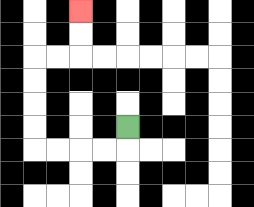{'start': '[5, 5]', 'end': '[3, 0]', 'path_directions': 'D,L,L,L,L,U,U,U,U,R,R,U,U', 'path_coordinates': '[[5, 5], [5, 6], [4, 6], [3, 6], [2, 6], [1, 6], [1, 5], [1, 4], [1, 3], [1, 2], [2, 2], [3, 2], [3, 1], [3, 0]]'}